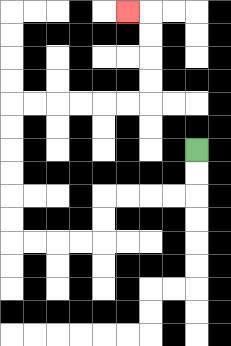{'start': '[8, 6]', 'end': '[5, 0]', 'path_directions': 'D,D,L,L,L,L,D,D,L,L,L,L,U,U,U,U,U,U,R,R,R,R,R,R,U,U,U,U,L', 'path_coordinates': '[[8, 6], [8, 7], [8, 8], [7, 8], [6, 8], [5, 8], [4, 8], [4, 9], [4, 10], [3, 10], [2, 10], [1, 10], [0, 10], [0, 9], [0, 8], [0, 7], [0, 6], [0, 5], [0, 4], [1, 4], [2, 4], [3, 4], [4, 4], [5, 4], [6, 4], [6, 3], [6, 2], [6, 1], [6, 0], [5, 0]]'}